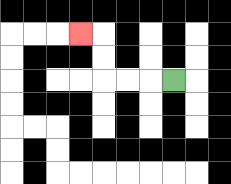{'start': '[7, 3]', 'end': '[3, 1]', 'path_directions': 'L,L,L,U,U,L', 'path_coordinates': '[[7, 3], [6, 3], [5, 3], [4, 3], [4, 2], [4, 1], [3, 1]]'}